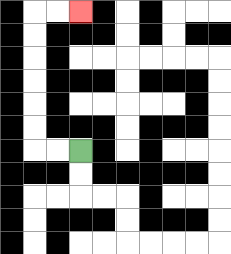{'start': '[3, 6]', 'end': '[3, 0]', 'path_directions': 'L,L,U,U,U,U,U,U,R,R', 'path_coordinates': '[[3, 6], [2, 6], [1, 6], [1, 5], [1, 4], [1, 3], [1, 2], [1, 1], [1, 0], [2, 0], [3, 0]]'}